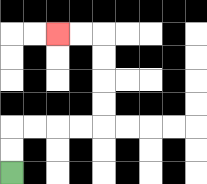{'start': '[0, 7]', 'end': '[2, 1]', 'path_directions': 'U,U,R,R,R,R,U,U,U,U,L,L', 'path_coordinates': '[[0, 7], [0, 6], [0, 5], [1, 5], [2, 5], [3, 5], [4, 5], [4, 4], [4, 3], [4, 2], [4, 1], [3, 1], [2, 1]]'}